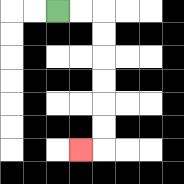{'start': '[2, 0]', 'end': '[3, 6]', 'path_directions': 'R,R,D,D,D,D,D,D,L', 'path_coordinates': '[[2, 0], [3, 0], [4, 0], [4, 1], [4, 2], [4, 3], [4, 4], [4, 5], [4, 6], [3, 6]]'}